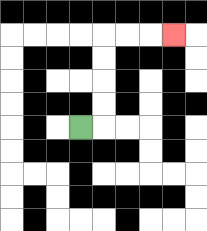{'start': '[3, 5]', 'end': '[7, 1]', 'path_directions': 'R,U,U,U,U,R,R,R', 'path_coordinates': '[[3, 5], [4, 5], [4, 4], [4, 3], [4, 2], [4, 1], [5, 1], [6, 1], [7, 1]]'}